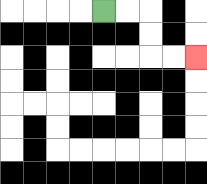{'start': '[4, 0]', 'end': '[8, 2]', 'path_directions': 'R,R,D,D,R,R', 'path_coordinates': '[[4, 0], [5, 0], [6, 0], [6, 1], [6, 2], [7, 2], [8, 2]]'}